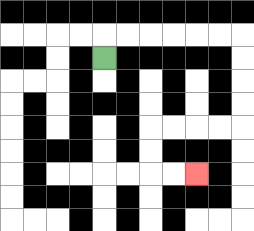{'start': '[4, 2]', 'end': '[8, 7]', 'path_directions': 'U,R,R,R,R,R,R,D,D,D,D,L,L,L,L,D,D,R,R', 'path_coordinates': '[[4, 2], [4, 1], [5, 1], [6, 1], [7, 1], [8, 1], [9, 1], [10, 1], [10, 2], [10, 3], [10, 4], [10, 5], [9, 5], [8, 5], [7, 5], [6, 5], [6, 6], [6, 7], [7, 7], [8, 7]]'}